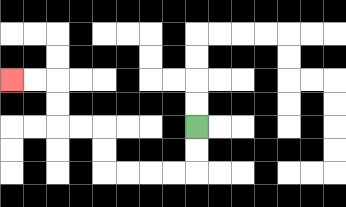{'start': '[8, 5]', 'end': '[0, 3]', 'path_directions': 'D,D,L,L,L,L,U,U,L,L,U,U,L,L', 'path_coordinates': '[[8, 5], [8, 6], [8, 7], [7, 7], [6, 7], [5, 7], [4, 7], [4, 6], [4, 5], [3, 5], [2, 5], [2, 4], [2, 3], [1, 3], [0, 3]]'}